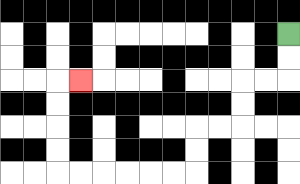{'start': '[12, 1]', 'end': '[3, 3]', 'path_directions': 'D,D,L,L,D,D,L,L,D,D,L,L,L,L,L,L,U,U,U,U,R', 'path_coordinates': '[[12, 1], [12, 2], [12, 3], [11, 3], [10, 3], [10, 4], [10, 5], [9, 5], [8, 5], [8, 6], [8, 7], [7, 7], [6, 7], [5, 7], [4, 7], [3, 7], [2, 7], [2, 6], [2, 5], [2, 4], [2, 3], [3, 3]]'}